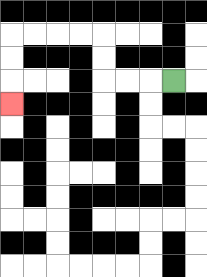{'start': '[7, 3]', 'end': '[0, 4]', 'path_directions': 'L,L,L,U,U,L,L,L,L,D,D,D', 'path_coordinates': '[[7, 3], [6, 3], [5, 3], [4, 3], [4, 2], [4, 1], [3, 1], [2, 1], [1, 1], [0, 1], [0, 2], [0, 3], [0, 4]]'}